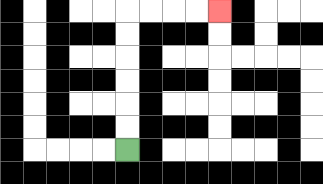{'start': '[5, 6]', 'end': '[9, 0]', 'path_directions': 'U,U,U,U,U,U,R,R,R,R', 'path_coordinates': '[[5, 6], [5, 5], [5, 4], [5, 3], [5, 2], [5, 1], [5, 0], [6, 0], [7, 0], [8, 0], [9, 0]]'}